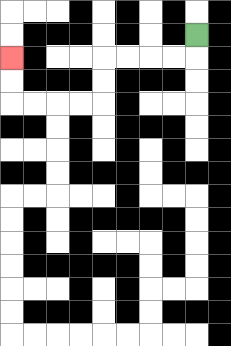{'start': '[8, 1]', 'end': '[0, 2]', 'path_directions': 'D,L,L,L,L,D,D,L,L,L,L,U,U', 'path_coordinates': '[[8, 1], [8, 2], [7, 2], [6, 2], [5, 2], [4, 2], [4, 3], [4, 4], [3, 4], [2, 4], [1, 4], [0, 4], [0, 3], [0, 2]]'}